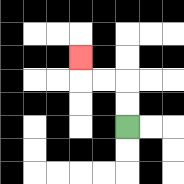{'start': '[5, 5]', 'end': '[3, 2]', 'path_directions': 'U,U,L,L,U', 'path_coordinates': '[[5, 5], [5, 4], [5, 3], [4, 3], [3, 3], [3, 2]]'}